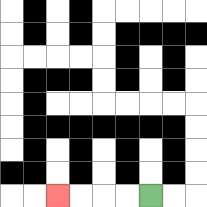{'start': '[6, 8]', 'end': '[2, 8]', 'path_directions': 'L,L,L,L', 'path_coordinates': '[[6, 8], [5, 8], [4, 8], [3, 8], [2, 8]]'}